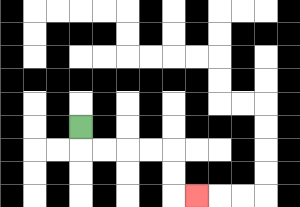{'start': '[3, 5]', 'end': '[8, 8]', 'path_directions': 'D,R,R,R,R,D,D,R', 'path_coordinates': '[[3, 5], [3, 6], [4, 6], [5, 6], [6, 6], [7, 6], [7, 7], [7, 8], [8, 8]]'}